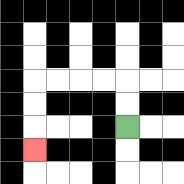{'start': '[5, 5]', 'end': '[1, 6]', 'path_directions': 'U,U,L,L,L,L,D,D,D', 'path_coordinates': '[[5, 5], [5, 4], [5, 3], [4, 3], [3, 3], [2, 3], [1, 3], [1, 4], [1, 5], [1, 6]]'}